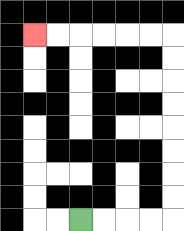{'start': '[3, 9]', 'end': '[1, 1]', 'path_directions': 'R,R,R,R,U,U,U,U,U,U,U,U,L,L,L,L,L,L', 'path_coordinates': '[[3, 9], [4, 9], [5, 9], [6, 9], [7, 9], [7, 8], [7, 7], [7, 6], [7, 5], [7, 4], [7, 3], [7, 2], [7, 1], [6, 1], [5, 1], [4, 1], [3, 1], [2, 1], [1, 1]]'}